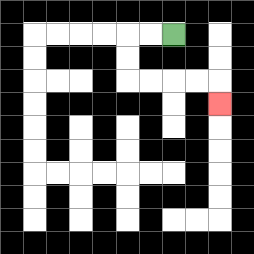{'start': '[7, 1]', 'end': '[9, 4]', 'path_directions': 'L,L,D,D,R,R,R,R,D', 'path_coordinates': '[[7, 1], [6, 1], [5, 1], [5, 2], [5, 3], [6, 3], [7, 3], [8, 3], [9, 3], [9, 4]]'}